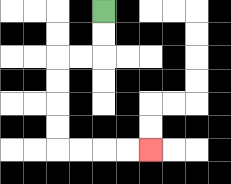{'start': '[4, 0]', 'end': '[6, 6]', 'path_directions': 'D,D,L,L,D,D,D,D,R,R,R,R', 'path_coordinates': '[[4, 0], [4, 1], [4, 2], [3, 2], [2, 2], [2, 3], [2, 4], [2, 5], [2, 6], [3, 6], [4, 6], [5, 6], [6, 6]]'}